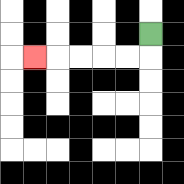{'start': '[6, 1]', 'end': '[1, 2]', 'path_directions': 'D,L,L,L,L,L', 'path_coordinates': '[[6, 1], [6, 2], [5, 2], [4, 2], [3, 2], [2, 2], [1, 2]]'}